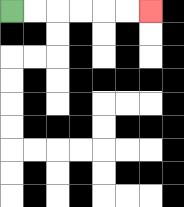{'start': '[0, 0]', 'end': '[6, 0]', 'path_directions': 'R,R,R,R,R,R', 'path_coordinates': '[[0, 0], [1, 0], [2, 0], [3, 0], [4, 0], [5, 0], [6, 0]]'}